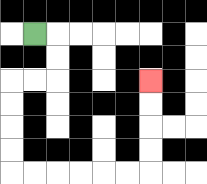{'start': '[1, 1]', 'end': '[6, 3]', 'path_directions': 'R,D,D,L,L,D,D,D,D,R,R,R,R,R,R,U,U,U,U', 'path_coordinates': '[[1, 1], [2, 1], [2, 2], [2, 3], [1, 3], [0, 3], [0, 4], [0, 5], [0, 6], [0, 7], [1, 7], [2, 7], [3, 7], [4, 7], [5, 7], [6, 7], [6, 6], [6, 5], [6, 4], [6, 3]]'}